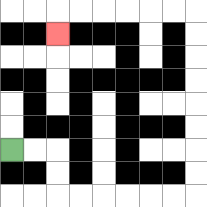{'start': '[0, 6]', 'end': '[2, 1]', 'path_directions': 'R,R,D,D,R,R,R,R,R,R,U,U,U,U,U,U,U,U,L,L,L,L,L,L,D', 'path_coordinates': '[[0, 6], [1, 6], [2, 6], [2, 7], [2, 8], [3, 8], [4, 8], [5, 8], [6, 8], [7, 8], [8, 8], [8, 7], [8, 6], [8, 5], [8, 4], [8, 3], [8, 2], [8, 1], [8, 0], [7, 0], [6, 0], [5, 0], [4, 0], [3, 0], [2, 0], [2, 1]]'}